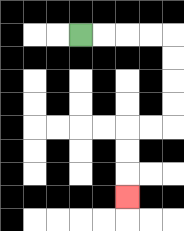{'start': '[3, 1]', 'end': '[5, 8]', 'path_directions': 'R,R,R,R,D,D,D,D,L,L,D,D,D', 'path_coordinates': '[[3, 1], [4, 1], [5, 1], [6, 1], [7, 1], [7, 2], [7, 3], [7, 4], [7, 5], [6, 5], [5, 5], [5, 6], [5, 7], [5, 8]]'}